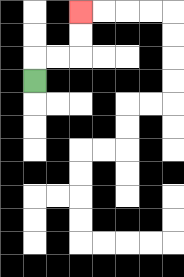{'start': '[1, 3]', 'end': '[3, 0]', 'path_directions': 'U,R,R,U,U', 'path_coordinates': '[[1, 3], [1, 2], [2, 2], [3, 2], [3, 1], [3, 0]]'}